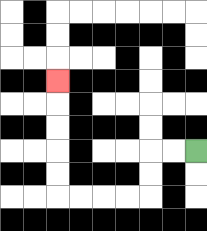{'start': '[8, 6]', 'end': '[2, 3]', 'path_directions': 'L,L,D,D,L,L,L,L,U,U,U,U,U', 'path_coordinates': '[[8, 6], [7, 6], [6, 6], [6, 7], [6, 8], [5, 8], [4, 8], [3, 8], [2, 8], [2, 7], [2, 6], [2, 5], [2, 4], [2, 3]]'}